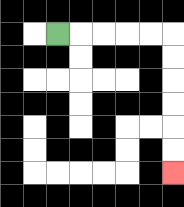{'start': '[2, 1]', 'end': '[7, 7]', 'path_directions': 'R,R,R,R,R,D,D,D,D,D,D', 'path_coordinates': '[[2, 1], [3, 1], [4, 1], [5, 1], [6, 1], [7, 1], [7, 2], [7, 3], [7, 4], [7, 5], [7, 6], [7, 7]]'}